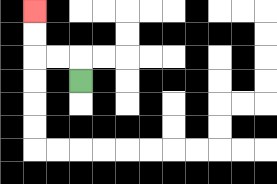{'start': '[3, 3]', 'end': '[1, 0]', 'path_directions': 'U,L,L,U,U', 'path_coordinates': '[[3, 3], [3, 2], [2, 2], [1, 2], [1, 1], [1, 0]]'}